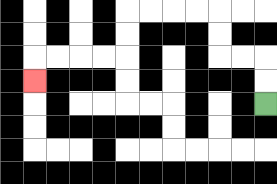{'start': '[11, 4]', 'end': '[1, 3]', 'path_directions': 'U,U,L,L,U,U,L,L,L,L,D,D,L,L,L,L,D', 'path_coordinates': '[[11, 4], [11, 3], [11, 2], [10, 2], [9, 2], [9, 1], [9, 0], [8, 0], [7, 0], [6, 0], [5, 0], [5, 1], [5, 2], [4, 2], [3, 2], [2, 2], [1, 2], [1, 3]]'}